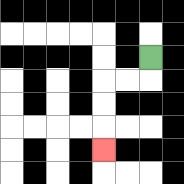{'start': '[6, 2]', 'end': '[4, 6]', 'path_directions': 'D,L,L,D,D,D', 'path_coordinates': '[[6, 2], [6, 3], [5, 3], [4, 3], [4, 4], [4, 5], [4, 6]]'}